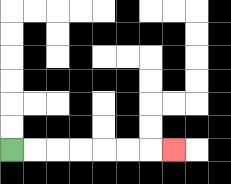{'start': '[0, 6]', 'end': '[7, 6]', 'path_directions': 'R,R,R,R,R,R,R', 'path_coordinates': '[[0, 6], [1, 6], [2, 6], [3, 6], [4, 6], [5, 6], [6, 6], [7, 6]]'}